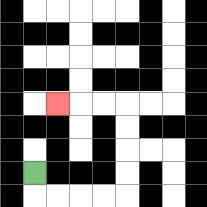{'start': '[1, 7]', 'end': '[2, 4]', 'path_directions': 'D,R,R,R,R,U,U,U,U,L,L,L', 'path_coordinates': '[[1, 7], [1, 8], [2, 8], [3, 8], [4, 8], [5, 8], [5, 7], [5, 6], [5, 5], [5, 4], [4, 4], [3, 4], [2, 4]]'}